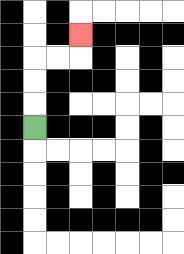{'start': '[1, 5]', 'end': '[3, 1]', 'path_directions': 'U,U,U,R,R,U', 'path_coordinates': '[[1, 5], [1, 4], [1, 3], [1, 2], [2, 2], [3, 2], [3, 1]]'}